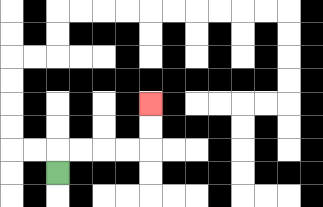{'start': '[2, 7]', 'end': '[6, 4]', 'path_directions': 'U,R,R,R,R,U,U', 'path_coordinates': '[[2, 7], [2, 6], [3, 6], [4, 6], [5, 6], [6, 6], [6, 5], [6, 4]]'}